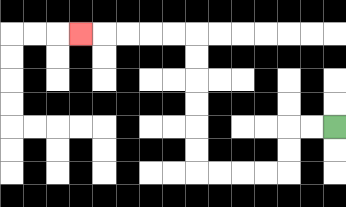{'start': '[14, 5]', 'end': '[3, 1]', 'path_directions': 'L,L,D,D,L,L,L,L,U,U,U,U,U,U,L,L,L,L,L', 'path_coordinates': '[[14, 5], [13, 5], [12, 5], [12, 6], [12, 7], [11, 7], [10, 7], [9, 7], [8, 7], [8, 6], [8, 5], [8, 4], [8, 3], [8, 2], [8, 1], [7, 1], [6, 1], [5, 1], [4, 1], [3, 1]]'}